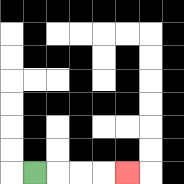{'start': '[1, 7]', 'end': '[5, 7]', 'path_directions': 'R,R,R,R', 'path_coordinates': '[[1, 7], [2, 7], [3, 7], [4, 7], [5, 7]]'}